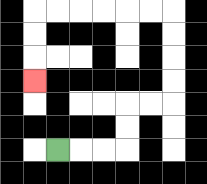{'start': '[2, 6]', 'end': '[1, 3]', 'path_directions': 'R,R,R,U,U,R,R,U,U,U,U,L,L,L,L,L,L,D,D,D', 'path_coordinates': '[[2, 6], [3, 6], [4, 6], [5, 6], [5, 5], [5, 4], [6, 4], [7, 4], [7, 3], [7, 2], [7, 1], [7, 0], [6, 0], [5, 0], [4, 0], [3, 0], [2, 0], [1, 0], [1, 1], [1, 2], [1, 3]]'}